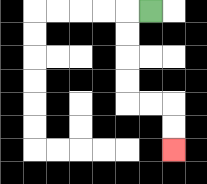{'start': '[6, 0]', 'end': '[7, 6]', 'path_directions': 'L,D,D,D,D,R,R,D,D', 'path_coordinates': '[[6, 0], [5, 0], [5, 1], [5, 2], [5, 3], [5, 4], [6, 4], [7, 4], [7, 5], [7, 6]]'}